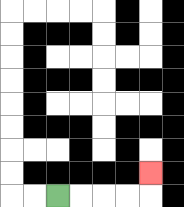{'start': '[2, 8]', 'end': '[6, 7]', 'path_directions': 'R,R,R,R,U', 'path_coordinates': '[[2, 8], [3, 8], [4, 8], [5, 8], [6, 8], [6, 7]]'}